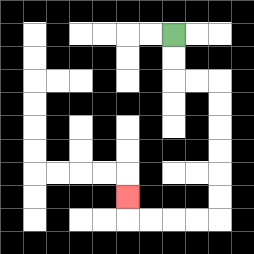{'start': '[7, 1]', 'end': '[5, 8]', 'path_directions': 'D,D,R,R,D,D,D,D,D,D,L,L,L,L,U', 'path_coordinates': '[[7, 1], [7, 2], [7, 3], [8, 3], [9, 3], [9, 4], [9, 5], [9, 6], [9, 7], [9, 8], [9, 9], [8, 9], [7, 9], [6, 9], [5, 9], [5, 8]]'}